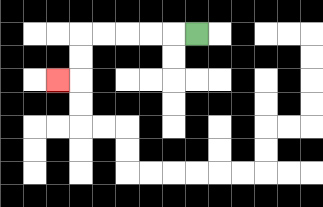{'start': '[8, 1]', 'end': '[2, 3]', 'path_directions': 'L,L,L,L,L,D,D,L', 'path_coordinates': '[[8, 1], [7, 1], [6, 1], [5, 1], [4, 1], [3, 1], [3, 2], [3, 3], [2, 3]]'}